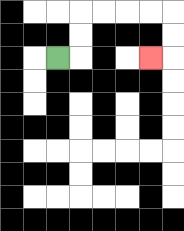{'start': '[2, 2]', 'end': '[6, 2]', 'path_directions': 'R,U,U,R,R,R,R,D,D,L', 'path_coordinates': '[[2, 2], [3, 2], [3, 1], [3, 0], [4, 0], [5, 0], [6, 0], [7, 0], [7, 1], [7, 2], [6, 2]]'}